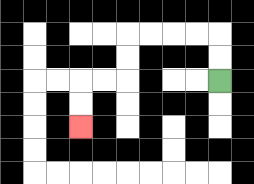{'start': '[9, 3]', 'end': '[3, 5]', 'path_directions': 'U,U,L,L,L,L,D,D,L,L,D,D', 'path_coordinates': '[[9, 3], [9, 2], [9, 1], [8, 1], [7, 1], [6, 1], [5, 1], [5, 2], [5, 3], [4, 3], [3, 3], [3, 4], [3, 5]]'}